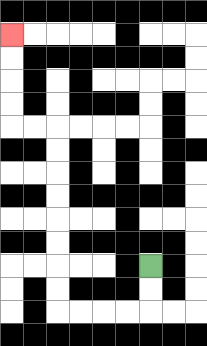{'start': '[6, 11]', 'end': '[0, 1]', 'path_directions': 'D,D,L,L,L,L,U,U,U,U,U,U,U,U,L,L,U,U,U,U', 'path_coordinates': '[[6, 11], [6, 12], [6, 13], [5, 13], [4, 13], [3, 13], [2, 13], [2, 12], [2, 11], [2, 10], [2, 9], [2, 8], [2, 7], [2, 6], [2, 5], [1, 5], [0, 5], [0, 4], [0, 3], [0, 2], [0, 1]]'}